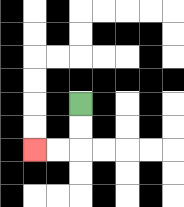{'start': '[3, 4]', 'end': '[1, 6]', 'path_directions': 'D,D,L,L', 'path_coordinates': '[[3, 4], [3, 5], [3, 6], [2, 6], [1, 6]]'}